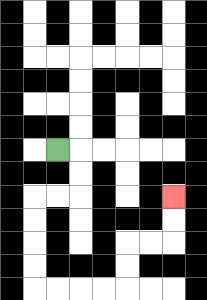{'start': '[2, 6]', 'end': '[7, 8]', 'path_directions': 'R,D,D,L,L,D,D,D,D,R,R,R,R,U,U,R,R,U,U', 'path_coordinates': '[[2, 6], [3, 6], [3, 7], [3, 8], [2, 8], [1, 8], [1, 9], [1, 10], [1, 11], [1, 12], [2, 12], [3, 12], [4, 12], [5, 12], [5, 11], [5, 10], [6, 10], [7, 10], [7, 9], [7, 8]]'}